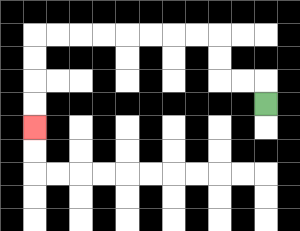{'start': '[11, 4]', 'end': '[1, 5]', 'path_directions': 'U,L,L,U,U,L,L,L,L,L,L,L,L,D,D,D,D', 'path_coordinates': '[[11, 4], [11, 3], [10, 3], [9, 3], [9, 2], [9, 1], [8, 1], [7, 1], [6, 1], [5, 1], [4, 1], [3, 1], [2, 1], [1, 1], [1, 2], [1, 3], [1, 4], [1, 5]]'}